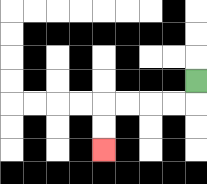{'start': '[8, 3]', 'end': '[4, 6]', 'path_directions': 'D,L,L,L,L,D,D', 'path_coordinates': '[[8, 3], [8, 4], [7, 4], [6, 4], [5, 4], [4, 4], [4, 5], [4, 6]]'}